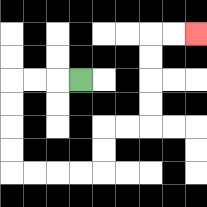{'start': '[3, 3]', 'end': '[8, 1]', 'path_directions': 'L,L,L,D,D,D,D,R,R,R,R,U,U,R,R,U,U,U,U,R,R', 'path_coordinates': '[[3, 3], [2, 3], [1, 3], [0, 3], [0, 4], [0, 5], [0, 6], [0, 7], [1, 7], [2, 7], [3, 7], [4, 7], [4, 6], [4, 5], [5, 5], [6, 5], [6, 4], [6, 3], [6, 2], [6, 1], [7, 1], [8, 1]]'}